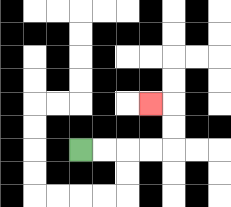{'start': '[3, 6]', 'end': '[6, 4]', 'path_directions': 'R,R,R,R,U,U,L', 'path_coordinates': '[[3, 6], [4, 6], [5, 6], [6, 6], [7, 6], [7, 5], [7, 4], [6, 4]]'}